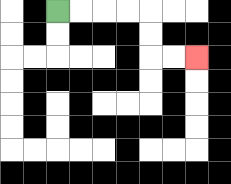{'start': '[2, 0]', 'end': '[8, 2]', 'path_directions': 'R,R,R,R,D,D,R,R', 'path_coordinates': '[[2, 0], [3, 0], [4, 0], [5, 0], [6, 0], [6, 1], [6, 2], [7, 2], [8, 2]]'}